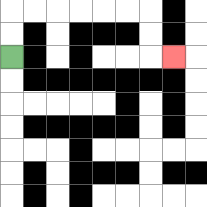{'start': '[0, 2]', 'end': '[7, 2]', 'path_directions': 'U,U,R,R,R,R,R,R,D,D,R', 'path_coordinates': '[[0, 2], [0, 1], [0, 0], [1, 0], [2, 0], [3, 0], [4, 0], [5, 0], [6, 0], [6, 1], [6, 2], [7, 2]]'}